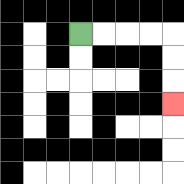{'start': '[3, 1]', 'end': '[7, 4]', 'path_directions': 'R,R,R,R,D,D,D', 'path_coordinates': '[[3, 1], [4, 1], [5, 1], [6, 1], [7, 1], [7, 2], [7, 3], [7, 4]]'}